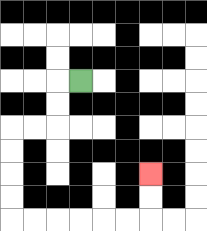{'start': '[3, 3]', 'end': '[6, 7]', 'path_directions': 'L,D,D,L,L,D,D,D,D,R,R,R,R,R,R,U,U', 'path_coordinates': '[[3, 3], [2, 3], [2, 4], [2, 5], [1, 5], [0, 5], [0, 6], [0, 7], [0, 8], [0, 9], [1, 9], [2, 9], [3, 9], [4, 9], [5, 9], [6, 9], [6, 8], [6, 7]]'}